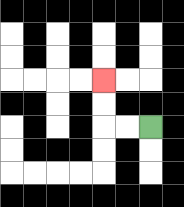{'start': '[6, 5]', 'end': '[4, 3]', 'path_directions': 'L,L,U,U', 'path_coordinates': '[[6, 5], [5, 5], [4, 5], [4, 4], [4, 3]]'}